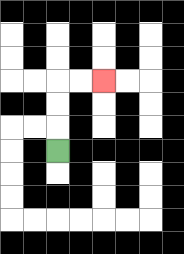{'start': '[2, 6]', 'end': '[4, 3]', 'path_directions': 'U,U,U,R,R', 'path_coordinates': '[[2, 6], [2, 5], [2, 4], [2, 3], [3, 3], [4, 3]]'}